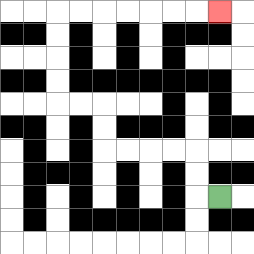{'start': '[9, 8]', 'end': '[9, 0]', 'path_directions': 'L,U,U,L,L,L,L,U,U,L,L,U,U,U,U,R,R,R,R,R,R,R', 'path_coordinates': '[[9, 8], [8, 8], [8, 7], [8, 6], [7, 6], [6, 6], [5, 6], [4, 6], [4, 5], [4, 4], [3, 4], [2, 4], [2, 3], [2, 2], [2, 1], [2, 0], [3, 0], [4, 0], [5, 0], [6, 0], [7, 0], [8, 0], [9, 0]]'}